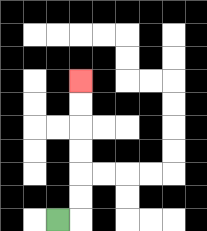{'start': '[2, 9]', 'end': '[3, 3]', 'path_directions': 'R,U,U,U,U,U,U', 'path_coordinates': '[[2, 9], [3, 9], [3, 8], [3, 7], [3, 6], [3, 5], [3, 4], [3, 3]]'}